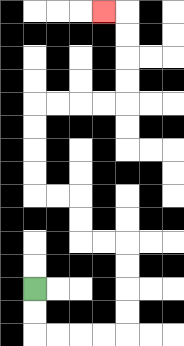{'start': '[1, 12]', 'end': '[4, 0]', 'path_directions': 'D,D,R,R,R,R,U,U,U,U,L,L,U,U,L,L,U,U,U,U,R,R,R,R,U,U,U,U,L', 'path_coordinates': '[[1, 12], [1, 13], [1, 14], [2, 14], [3, 14], [4, 14], [5, 14], [5, 13], [5, 12], [5, 11], [5, 10], [4, 10], [3, 10], [3, 9], [3, 8], [2, 8], [1, 8], [1, 7], [1, 6], [1, 5], [1, 4], [2, 4], [3, 4], [4, 4], [5, 4], [5, 3], [5, 2], [5, 1], [5, 0], [4, 0]]'}